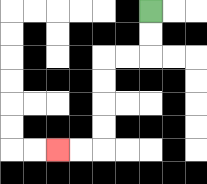{'start': '[6, 0]', 'end': '[2, 6]', 'path_directions': 'D,D,L,L,D,D,D,D,L,L', 'path_coordinates': '[[6, 0], [6, 1], [6, 2], [5, 2], [4, 2], [4, 3], [4, 4], [4, 5], [4, 6], [3, 6], [2, 6]]'}